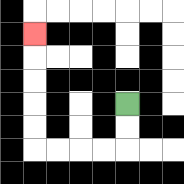{'start': '[5, 4]', 'end': '[1, 1]', 'path_directions': 'D,D,L,L,L,L,U,U,U,U,U', 'path_coordinates': '[[5, 4], [5, 5], [5, 6], [4, 6], [3, 6], [2, 6], [1, 6], [1, 5], [1, 4], [1, 3], [1, 2], [1, 1]]'}